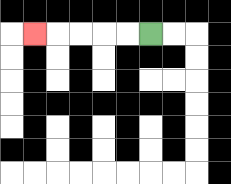{'start': '[6, 1]', 'end': '[1, 1]', 'path_directions': 'L,L,L,L,L', 'path_coordinates': '[[6, 1], [5, 1], [4, 1], [3, 1], [2, 1], [1, 1]]'}